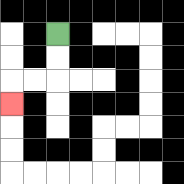{'start': '[2, 1]', 'end': '[0, 4]', 'path_directions': 'D,D,L,L,D', 'path_coordinates': '[[2, 1], [2, 2], [2, 3], [1, 3], [0, 3], [0, 4]]'}